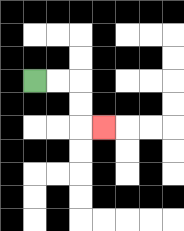{'start': '[1, 3]', 'end': '[4, 5]', 'path_directions': 'R,R,D,D,R', 'path_coordinates': '[[1, 3], [2, 3], [3, 3], [3, 4], [3, 5], [4, 5]]'}